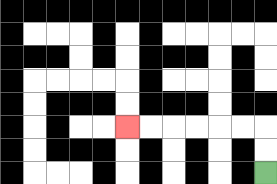{'start': '[11, 7]', 'end': '[5, 5]', 'path_directions': 'U,U,L,L,L,L,L,L', 'path_coordinates': '[[11, 7], [11, 6], [11, 5], [10, 5], [9, 5], [8, 5], [7, 5], [6, 5], [5, 5]]'}